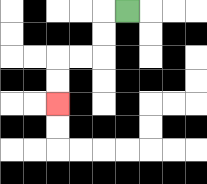{'start': '[5, 0]', 'end': '[2, 4]', 'path_directions': 'L,D,D,L,L,D,D', 'path_coordinates': '[[5, 0], [4, 0], [4, 1], [4, 2], [3, 2], [2, 2], [2, 3], [2, 4]]'}